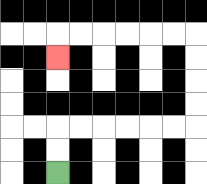{'start': '[2, 7]', 'end': '[2, 2]', 'path_directions': 'U,U,R,R,R,R,R,R,U,U,U,U,L,L,L,L,L,L,D', 'path_coordinates': '[[2, 7], [2, 6], [2, 5], [3, 5], [4, 5], [5, 5], [6, 5], [7, 5], [8, 5], [8, 4], [8, 3], [8, 2], [8, 1], [7, 1], [6, 1], [5, 1], [4, 1], [3, 1], [2, 1], [2, 2]]'}